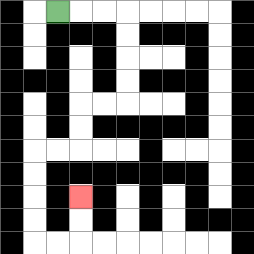{'start': '[2, 0]', 'end': '[3, 8]', 'path_directions': 'R,R,R,D,D,D,D,L,L,D,D,L,L,D,D,D,D,R,R,U,U', 'path_coordinates': '[[2, 0], [3, 0], [4, 0], [5, 0], [5, 1], [5, 2], [5, 3], [5, 4], [4, 4], [3, 4], [3, 5], [3, 6], [2, 6], [1, 6], [1, 7], [1, 8], [1, 9], [1, 10], [2, 10], [3, 10], [3, 9], [3, 8]]'}